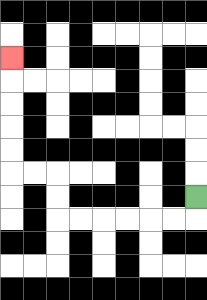{'start': '[8, 8]', 'end': '[0, 2]', 'path_directions': 'D,L,L,L,L,L,L,U,U,L,L,U,U,U,U,U', 'path_coordinates': '[[8, 8], [8, 9], [7, 9], [6, 9], [5, 9], [4, 9], [3, 9], [2, 9], [2, 8], [2, 7], [1, 7], [0, 7], [0, 6], [0, 5], [0, 4], [0, 3], [0, 2]]'}